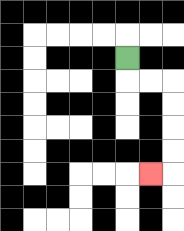{'start': '[5, 2]', 'end': '[6, 7]', 'path_directions': 'D,R,R,D,D,D,D,L', 'path_coordinates': '[[5, 2], [5, 3], [6, 3], [7, 3], [7, 4], [7, 5], [7, 6], [7, 7], [6, 7]]'}